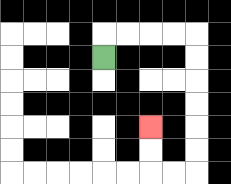{'start': '[4, 2]', 'end': '[6, 5]', 'path_directions': 'U,R,R,R,R,D,D,D,D,D,D,L,L,U,U', 'path_coordinates': '[[4, 2], [4, 1], [5, 1], [6, 1], [7, 1], [8, 1], [8, 2], [8, 3], [8, 4], [8, 5], [8, 6], [8, 7], [7, 7], [6, 7], [6, 6], [6, 5]]'}